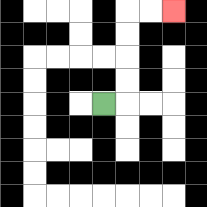{'start': '[4, 4]', 'end': '[7, 0]', 'path_directions': 'R,U,U,U,U,R,R', 'path_coordinates': '[[4, 4], [5, 4], [5, 3], [5, 2], [5, 1], [5, 0], [6, 0], [7, 0]]'}